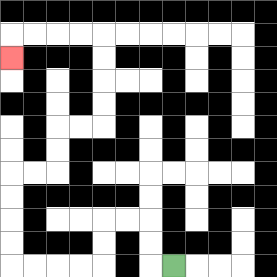{'start': '[7, 11]', 'end': '[0, 2]', 'path_directions': 'L,U,U,L,L,D,D,L,L,L,L,U,U,U,U,R,R,U,U,R,R,U,U,U,U,L,L,L,L,D', 'path_coordinates': '[[7, 11], [6, 11], [6, 10], [6, 9], [5, 9], [4, 9], [4, 10], [4, 11], [3, 11], [2, 11], [1, 11], [0, 11], [0, 10], [0, 9], [0, 8], [0, 7], [1, 7], [2, 7], [2, 6], [2, 5], [3, 5], [4, 5], [4, 4], [4, 3], [4, 2], [4, 1], [3, 1], [2, 1], [1, 1], [0, 1], [0, 2]]'}